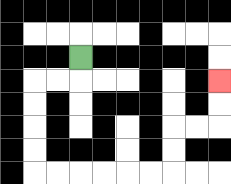{'start': '[3, 2]', 'end': '[9, 3]', 'path_directions': 'D,L,L,D,D,D,D,R,R,R,R,R,R,U,U,R,R,U,U', 'path_coordinates': '[[3, 2], [3, 3], [2, 3], [1, 3], [1, 4], [1, 5], [1, 6], [1, 7], [2, 7], [3, 7], [4, 7], [5, 7], [6, 7], [7, 7], [7, 6], [7, 5], [8, 5], [9, 5], [9, 4], [9, 3]]'}